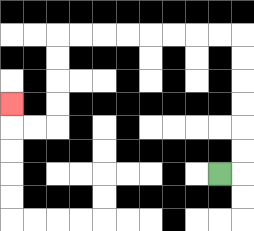{'start': '[9, 7]', 'end': '[0, 4]', 'path_directions': 'R,U,U,U,U,U,U,L,L,L,L,L,L,L,L,D,D,D,D,L,L,U', 'path_coordinates': '[[9, 7], [10, 7], [10, 6], [10, 5], [10, 4], [10, 3], [10, 2], [10, 1], [9, 1], [8, 1], [7, 1], [6, 1], [5, 1], [4, 1], [3, 1], [2, 1], [2, 2], [2, 3], [2, 4], [2, 5], [1, 5], [0, 5], [0, 4]]'}